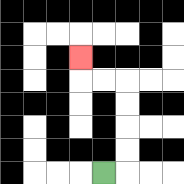{'start': '[4, 7]', 'end': '[3, 2]', 'path_directions': 'R,U,U,U,U,L,L,U', 'path_coordinates': '[[4, 7], [5, 7], [5, 6], [5, 5], [5, 4], [5, 3], [4, 3], [3, 3], [3, 2]]'}